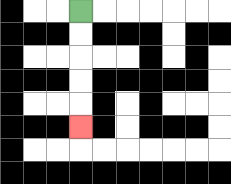{'start': '[3, 0]', 'end': '[3, 5]', 'path_directions': 'D,D,D,D,D', 'path_coordinates': '[[3, 0], [3, 1], [3, 2], [3, 3], [3, 4], [3, 5]]'}